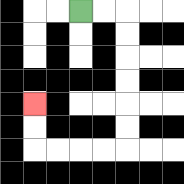{'start': '[3, 0]', 'end': '[1, 4]', 'path_directions': 'R,R,D,D,D,D,D,D,L,L,L,L,U,U', 'path_coordinates': '[[3, 0], [4, 0], [5, 0], [5, 1], [5, 2], [5, 3], [5, 4], [5, 5], [5, 6], [4, 6], [3, 6], [2, 6], [1, 6], [1, 5], [1, 4]]'}